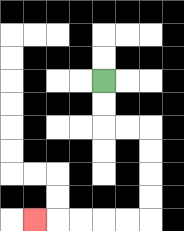{'start': '[4, 3]', 'end': '[1, 9]', 'path_directions': 'D,D,R,R,D,D,D,D,L,L,L,L,L', 'path_coordinates': '[[4, 3], [4, 4], [4, 5], [5, 5], [6, 5], [6, 6], [6, 7], [6, 8], [6, 9], [5, 9], [4, 9], [3, 9], [2, 9], [1, 9]]'}